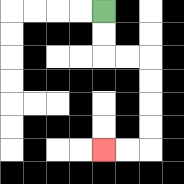{'start': '[4, 0]', 'end': '[4, 6]', 'path_directions': 'D,D,R,R,D,D,D,D,L,L', 'path_coordinates': '[[4, 0], [4, 1], [4, 2], [5, 2], [6, 2], [6, 3], [6, 4], [6, 5], [6, 6], [5, 6], [4, 6]]'}